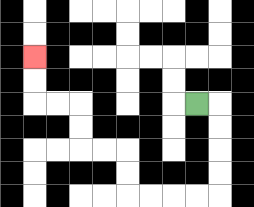{'start': '[8, 4]', 'end': '[1, 2]', 'path_directions': 'R,D,D,D,D,L,L,L,L,U,U,L,L,U,U,L,L,U,U', 'path_coordinates': '[[8, 4], [9, 4], [9, 5], [9, 6], [9, 7], [9, 8], [8, 8], [7, 8], [6, 8], [5, 8], [5, 7], [5, 6], [4, 6], [3, 6], [3, 5], [3, 4], [2, 4], [1, 4], [1, 3], [1, 2]]'}